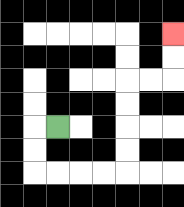{'start': '[2, 5]', 'end': '[7, 1]', 'path_directions': 'L,D,D,R,R,R,R,U,U,U,U,R,R,U,U', 'path_coordinates': '[[2, 5], [1, 5], [1, 6], [1, 7], [2, 7], [3, 7], [4, 7], [5, 7], [5, 6], [5, 5], [5, 4], [5, 3], [6, 3], [7, 3], [7, 2], [7, 1]]'}